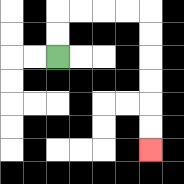{'start': '[2, 2]', 'end': '[6, 6]', 'path_directions': 'U,U,R,R,R,R,D,D,D,D,D,D', 'path_coordinates': '[[2, 2], [2, 1], [2, 0], [3, 0], [4, 0], [5, 0], [6, 0], [6, 1], [6, 2], [6, 3], [6, 4], [6, 5], [6, 6]]'}